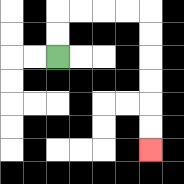{'start': '[2, 2]', 'end': '[6, 6]', 'path_directions': 'U,U,R,R,R,R,D,D,D,D,D,D', 'path_coordinates': '[[2, 2], [2, 1], [2, 0], [3, 0], [4, 0], [5, 0], [6, 0], [6, 1], [6, 2], [6, 3], [6, 4], [6, 5], [6, 6]]'}